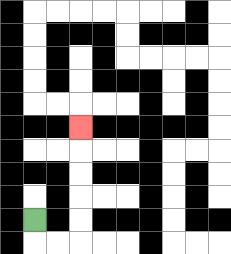{'start': '[1, 9]', 'end': '[3, 5]', 'path_directions': 'D,R,R,U,U,U,U,U', 'path_coordinates': '[[1, 9], [1, 10], [2, 10], [3, 10], [3, 9], [3, 8], [3, 7], [3, 6], [3, 5]]'}